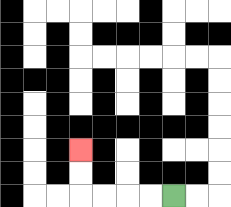{'start': '[7, 8]', 'end': '[3, 6]', 'path_directions': 'L,L,L,L,U,U', 'path_coordinates': '[[7, 8], [6, 8], [5, 8], [4, 8], [3, 8], [3, 7], [3, 6]]'}